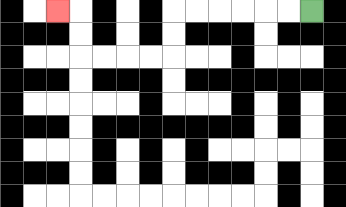{'start': '[13, 0]', 'end': '[2, 0]', 'path_directions': 'L,L,L,L,L,L,D,D,L,L,L,L,U,U,L', 'path_coordinates': '[[13, 0], [12, 0], [11, 0], [10, 0], [9, 0], [8, 0], [7, 0], [7, 1], [7, 2], [6, 2], [5, 2], [4, 2], [3, 2], [3, 1], [3, 0], [2, 0]]'}